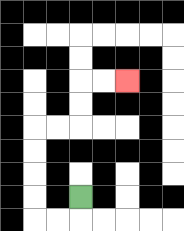{'start': '[3, 8]', 'end': '[5, 3]', 'path_directions': 'D,L,L,U,U,U,U,R,R,U,U,R,R', 'path_coordinates': '[[3, 8], [3, 9], [2, 9], [1, 9], [1, 8], [1, 7], [1, 6], [1, 5], [2, 5], [3, 5], [3, 4], [3, 3], [4, 3], [5, 3]]'}